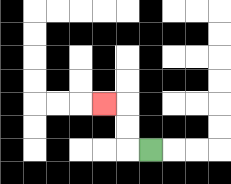{'start': '[6, 6]', 'end': '[4, 4]', 'path_directions': 'L,U,U,L', 'path_coordinates': '[[6, 6], [5, 6], [5, 5], [5, 4], [4, 4]]'}